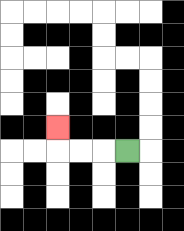{'start': '[5, 6]', 'end': '[2, 5]', 'path_directions': 'L,L,L,U', 'path_coordinates': '[[5, 6], [4, 6], [3, 6], [2, 6], [2, 5]]'}